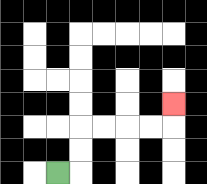{'start': '[2, 7]', 'end': '[7, 4]', 'path_directions': 'R,U,U,R,R,R,R,U', 'path_coordinates': '[[2, 7], [3, 7], [3, 6], [3, 5], [4, 5], [5, 5], [6, 5], [7, 5], [7, 4]]'}